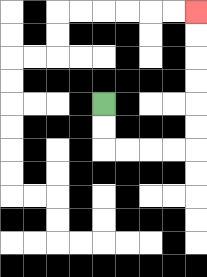{'start': '[4, 4]', 'end': '[8, 0]', 'path_directions': 'D,D,R,R,R,R,U,U,U,U,U,U', 'path_coordinates': '[[4, 4], [4, 5], [4, 6], [5, 6], [6, 6], [7, 6], [8, 6], [8, 5], [8, 4], [8, 3], [8, 2], [8, 1], [8, 0]]'}